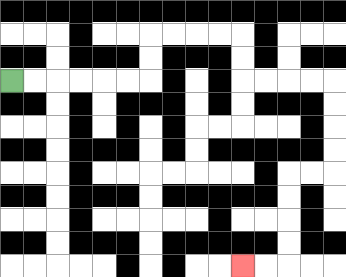{'start': '[0, 3]', 'end': '[10, 11]', 'path_directions': 'R,R,R,R,R,R,U,U,R,R,R,R,D,D,R,R,R,R,D,D,D,D,L,L,D,D,D,D,L,L', 'path_coordinates': '[[0, 3], [1, 3], [2, 3], [3, 3], [4, 3], [5, 3], [6, 3], [6, 2], [6, 1], [7, 1], [8, 1], [9, 1], [10, 1], [10, 2], [10, 3], [11, 3], [12, 3], [13, 3], [14, 3], [14, 4], [14, 5], [14, 6], [14, 7], [13, 7], [12, 7], [12, 8], [12, 9], [12, 10], [12, 11], [11, 11], [10, 11]]'}